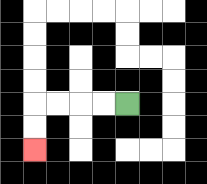{'start': '[5, 4]', 'end': '[1, 6]', 'path_directions': 'L,L,L,L,D,D', 'path_coordinates': '[[5, 4], [4, 4], [3, 4], [2, 4], [1, 4], [1, 5], [1, 6]]'}